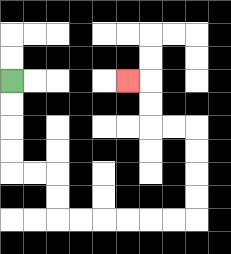{'start': '[0, 3]', 'end': '[5, 3]', 'path_directions': 'D,D,D,D,R,R,D,D,R,R,R,R,R,R,U,U,U,U,L,L,U,U,L', 'path_coordinates': '[[0, 3], [0, 4], [0, 5], [0, 6], [0, 7], [1, 7], [2, 7], [2, 8], [2, 9], [3, 9], [4, 9], [5, 9], [6, 9], [7, 9], [8, 9], [8, 8], [8, 7], [8, 6], [8, 5], [7, 5], [6, 5], [6, 4], [6, 3], [5, 3]]'}